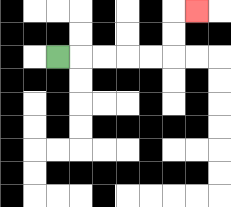{'start': '[2, 2]', 'end': '[8, 0]', 'path_directions': 'R,R,R,R,R,U,U,R', 'path_coordinates': '[[2, 2], [3, 2], [4, 2], [5, 2], [6, 2], [7, 2], [7, 1], [7, 0], [8, 0]]'}